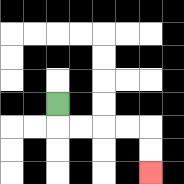{'start': '[2, 4]', 'end': '[6, 7]', 'path_directions': 'D,R,R,R,R,D,D', 'path_coordinates': '[[2, 4], [2, 5], [3, 5], [4, 5], [5, 5], [6, 5], [6, 6], [6, 7]]'}